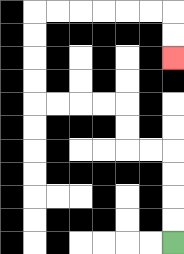{'start': '[7, 10]', 'end': '[7, 2]', 'path_directions': 'U,U,U,U,L,L,U,U,L,L,L,L,U,U,U,U,R,R,R,R,R,R,D,D', 'path_coordinates': '[[7, 10], [7, 9], [7, 8], [7, 7], [7, 6], [6, 6], [5, 6], [5, 5], [5, 4], [4, 4], [3, 4], [2, 4], [1, 4], [1, 3], [1, 2], [1, 1], [1, 0], [2, 0], [3, 0], [4, 0], [5, 0], [6, 0], [7, 0], [7, 1], [7, 2]]'}